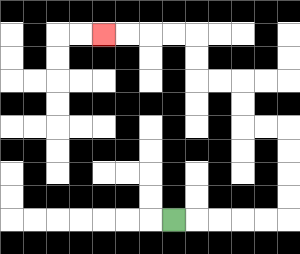{'start': '[7, 9]', 'end': '[4, 1]', 'path_directions': 'R,R,R,R,R,U,U,U,U,L,L,U,U,L,L,U,U,L,L,L,L', 'path_coordinates': '[[7, 9], [8, 9], [9, 9], [10, 9], [11, 9], [12, 9], [12, 8], [12, 7], [12, 6], [12, 5], [11, 5], [10, 5], [10, 4], [10, 3], [9, 3], [8, 3], [8, 2], [8, 1], [7, 1], [6, 1], [5, 1], [4, 1]]'}